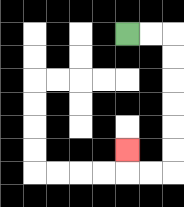{'start': '[5, 1]', 'end': '[5, 6]', 'path_directions': 'R,R,D,D,D,D,D,D,L,L,U', 'path_coordinates': '[[5, 1], [6, 1], [7, 1], [7, 2], [7, 3], [7, 4], [7, 5], [7, 6], [7, 7], [6, 7], [5, 7], [5, 6]]'}